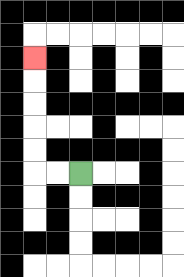{'start': '[3, 7]', 'end': '[1, 2]', 'path_directions': 'L,L,U,U,U,U,U', 'path_coordinates': '[[3, 7], [2, 7], [1, 7], [1, 6], [1, 5], [1, 4], [1, 3], [1, 2]]'}